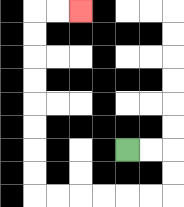{'start': '[5, 6]', 'end': '[3, 0]', 'path_directions': 'R,R,D,D,L,L,L,L,L,L,U,U,U,U,U,U,U,U,R,R', 'path_coordinates': '[[5, 6], [6, 6], [7, 6], [7, 7], [7, 8], [6, 8], [5, 8], [4, 8], [3, 8], [2, 8], [1, 8], [1, 7], [1, 6], [1, 5], [1, 4], [1, 3], [1, 2], [1, 1], [1, 0], [2, 0], [3, 0]]'}